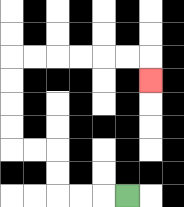{'start': '[5, 8]', 'end': '[6, 3]', 'path_directions': 'L,L,L,U,U,L,L,U,U,U,U,R,R,R,R,R,R,D', 'path_coordinates': '[[5, 8], [4, 8], [3, 8], [2, 8], [2, 7], [2, 6], [1, 6], [0, 6], [0, 5], [0, 4], [0, 3], [0, 2], [1, 2], [2, 2], [3, 2], [4, 2], [5, 2], [6, 2], [6, 3]]'}